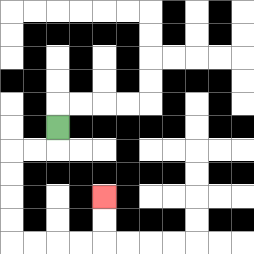{'start': '[2, 5]', 'end': '[4, 8]', 'path_directions': 'D,L,L,D,D,D,D,R,R,R,R,U,U', 'path_coordinates': '[[2, 5], [2, 6], [1, 6], [0, 6], [0, 7], [0, 8], [0, 9], [0, 10], [1, 10], [2, 10], [3, 10], [4, 10], [4, 9], [4, 8]]'}